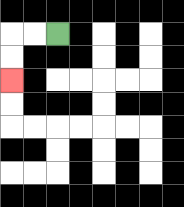{'start': '[2, 1]', 'end': '[0, 3]', 'path_directions': 'L,L,D,D', 'path_coordinates': '[[2, 1], [1, 1], [0, 1], [0, 2], [0, 3]]'}